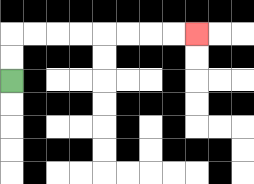{'start': '[0, 3]', 'end': '[8, 1]', 'path_directions': 'U,U,R,R,R,R,R,R,R,R', 'path_coordinates': '[[0, 3], [0, 2], [0, 1], [1, 1], [2, 1], [3, 1], [4, 1], [5, 1], [6, 1], [7, 1], [8, 1]]'}